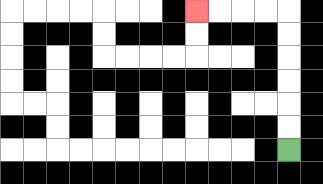{'start': '[12, 6]', 'end': '[8, 0]', 'path_directions': 'U,U,U,U,U,U,L,L,L,L', 'path_coordinates': '[[12, 6], [12, 5], [12, 4], [12, 3], [12, 2], [12, 1], [12, 0], [11, 0], [10, 0], [9, 0], [8, 0]]'}